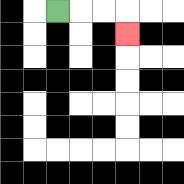{'start': '[2, 0]', 'end': '[5, 1]', 'path_directions': 'R,R,R,D', 'path_coordinates': '[[2, 0], [3, 0], [4, 0], [5, 0], [5, 1]]'}